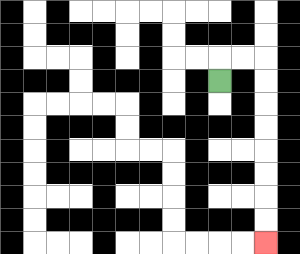{'start': '[9, 3]', 'end': '[11, 10]', 'path_directions': 'U,R,R,D,D,D,D,D,D,D,D', 'path_coordinates': '[[9, 3], [9, 2], [10, 2], [11, 2], [11, 3], [11, 4], [11, 5], [11, 6], [11, 7], [11, 8], [11, 9], [11, 10]]'}